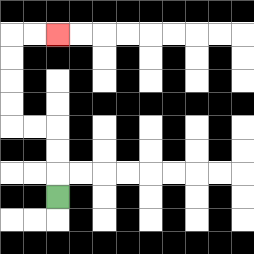{'start': '[2, 8]', 'end': '[2, 1]', 'path_directions': 'U,U,U,L,L,U,U,U,U,R,R', 'path_coordinates': '[[2, 8], [2, 7], [2, 6], [2, 5], [1, 5], [0, 5], [0, 4], [0, 3], [0, 2], [0, 1], [1, 1], [2, 1]]'}